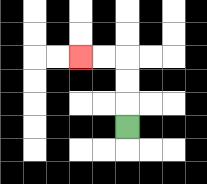{'start': '[5, 5]', 'end': '[3, 2]', 'path_directions': 'U,U,U,L,L', 'path_coordinates': '[[5, 5], [5, 4], [5, 3], [5, 2], [4, 2], [3, 2]]'}